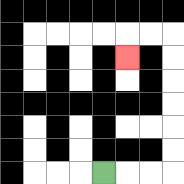{'start': '[4, 7]', 'end': '[5, 2]', 'path_directions': 'R,R,R,U,U,U,U,U,U,L,L,D', 'path_coordinates': '[[4, 7], [5, 7], [6, 7], [7, 7], [7, 6], [7, 5], [7, 4], [7, 3], [7, 2], [7, 1], [6, 1], [5, 1], [5, 2]]'}